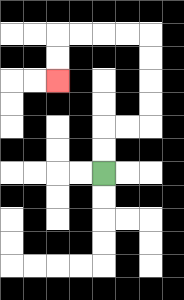{'start': '[4, 7]', 'end': '[2, 3]', 'path_directions': 'U,U,R,R,U,U,U,U,L,L,L,L,D,D', 'path_coordinates': '[[4, 7], [4, 6], [4, 5], [5, 5], [6, 5], [6, 4], [6, 3], [6, 2], [6, 1], [5, 1], [4, 1], [3, 1], [2, 1], [2, 2], [2, 3]]'}